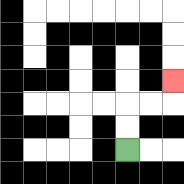{'start': '[5, 6]', 'end': '[7, 3]', 'path_directions': 'U,U,R,R,U', 'path_coordinates': '[[5, 6], [5, 5], [5, 4], [6, 4], [7, 4], [7, 3]]'}